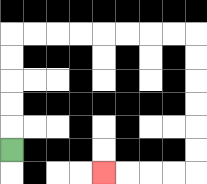{'start': '[0, 6]', 'end': '[4, 7]', 'path_directions': 'U,U,U,U,U,R,R,R,R,R,R,R,R,D,D,D,D,D,D,L,L,L,L', 'path_coordinates': '[[0, 6], [0, 5], [0, 4], [0, 3], [0, 2], [0, 1], [1, 1], [2, 1], [3, 1], [4, 1], [5, 1], [6, 1], [7, 1], [8, 1], [8, 2], [8, 3], [8, 4], [8, 5], [8, 6], [8, 7], [7, 7], [6, 7], [5, 7], [4, 7]]'}